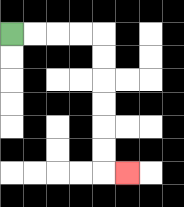{'start': '[0, 1]', 'end': '[5, 7]', 'path_directions': 'R,R,R,R,D,D,D,D,D,D,R', 'path_coordinates': '[[0, 1], [1, 1], [2, 1], [3, 1], [4, 1], [4, 2], [4, 3], [4, 4], [4, 5], [4, 6], [4, 7], [5, 7]]'}